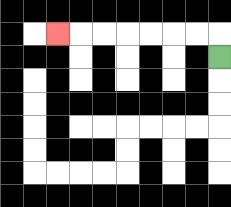{'start': '[9, 2]', 'end': '[2, 1]', 'path_directions': 'U,L,L,L,L,L,L,L', 'path_coordinates': '[[9, 2], [9, 1], [8, 1], [7, 1], [6, 1], [5, 1], [4, 1], [3, 1], [2, 1]]'}